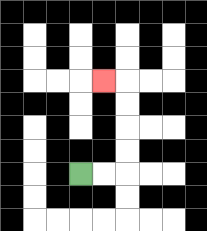{'start': '[3, 7]', 'end': '[4, 3]', 'path_directions': 'R,R,U,U,U,U,L', 'path_coordinates': '[[3, 7], [4, 7], [5, 7], [5, 6], [5, 5], [5, 4], [5, 3], [4, 3]]'}